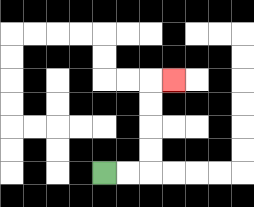{'start': '[4, 7]', 'end': '[7, 3]', 'path_directions': 'R,R,U,U,U,U,R', 'path_coordinates': '[[4, 7], [5, 7], [6, 7], [6, 6], [6, 5], [6, 4], [6, 3], [7, 3]]'}